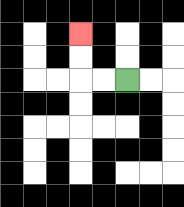{'start': '[5, 3]', 'end': '[3, 1]', 'path_directions': 'L,L,U,U', 'path_coordinates': '[[5, 3], [4, 3], [3, 3], [3, 2], [3, 1]]'}